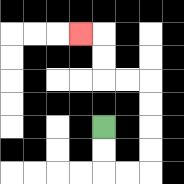{'start': '[4, 5]', 'end': '[3, 1]', 'path_directions': 'D,D,R,R,U,U,U,U,L,L,U,U,L', 'path_coordinates': '[[4, 5], [4, 6], [4, 7], [5, 7], [6, 7], [6, 6], [6, 5], [6, 4], [6, 3], [5, 3], [4, 3], [4, 2], [4, 1], [3, 1]]'}